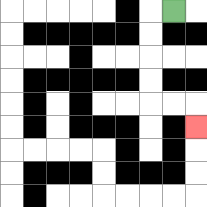{'start': '[7, 0]', 'end': '[8, 5]', 'path_directions': 'L,D,D,D,D,R,R,D', 'path_coordinates': '[[7, 0], [6, 0], [6, 1], [6, 2], [6, 3], [6, 4], [7, 4], [8, 4], [8, 5]]'}